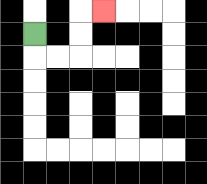{'start': '[1, 1]', 'end': '[4, 0]', 'path_directions': 'D,R,R,U,U,R', 'path_coordinates': '[[1, 1], [1, 2], [2, 2], [3, 2], [3, 1], [3, 0], [4, 0]]'}